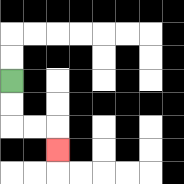{'start': '[0, 3]', 'end': '[2, 6]', 'path_directions': 'D,D,R,R,D', 'path_coordinates': '[[0, 3], [0, 4], [0, 5], [1, 5], [2, 5], [2, 6]]'}